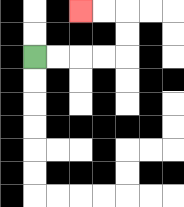{'start': '[1, 2]', 'end': '[3, 0]', 'path_directions': 'R,R,R,R,U,U,L,L', 'path_coordinates': '[[1, 2], [2, 2], [3, 2], [4, 2], [5, 2], [5, 1], [5, 0], [4, 0], [3, 0]]'}